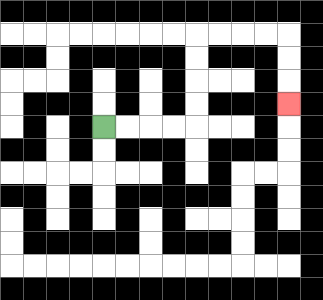{'start': '[4, 5]', 'end': '[12, 4]', 'path_directions': 'R,R,R,R,U,U,U,U,R,R,R,R,D,D,D', 'path_coordinates': '[[4, 5], [5, 5], [6, 5], [7, 5], [8, 5], [8, 4], [8, 3], [8, 2], [8, 1], [9, 1], [10, 1], [11, 1], [12, 1], [12, 2], [12, 3], [12, 4]]'}